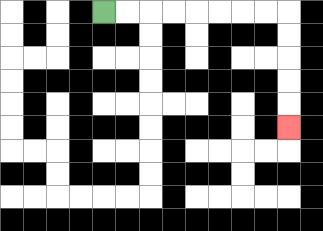{'start': '[4, 0]', 'end': '[12, 5]', 'path_directions': 'R,R,R,R,R,R,R,R,D,D,D,D,D', 'path_coordinates': '[[4, 0], [5, 0], [6, 0], [7, 0], [8, 0], [9, 0], [10, 0], [11, 0], [12, 0], [12, 1], [12, 2], [12, 3], [12, 4], [12, 5]]'}